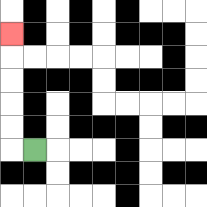{'start': '[1, 6]', 'end': '[0, 1]', 'path_directions': 'L,U,U,U,U,U', 'path_coordinates': '[[1, 6], [0, 6], [0, 5], [0, 4], [0, 3], [0, 2], [0, 1]]'}